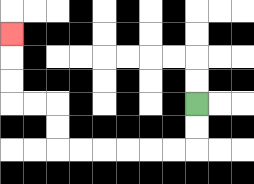{'start': '[8, 4]', 'end': '[0, 1]', 'path_directions': 'D,D,L,L,L,L,L,L,U,U,L,L,U,U,U', 'path_coordinates': '[[8, 4], [8, 5], [8, 6], [7, 6], [6, 6], [5, 6], [4, 6], [3, 6], [2, 6], [2, 5], [2, 4], [1, 4], [0, 4], [0, 3], [0, 2], [0, 1]]'}